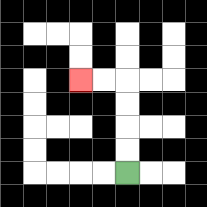{'start': '[5, 7]', 'end': '[3, 3]', 'path_directions': 'U,U,U,U,L,L', 'path_coordinates': '[[5, 7], [5, 6], [5, 5], [5, 4], [5, 3], [4, 3], [3, 3]]'}